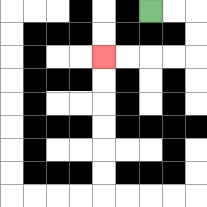{'start': '[6, 0]', 'end': '[4, 2]', 'path_directions': 'R,R,D,D,L,L,L,L', 'path_coordinates': '[[6, 0], [7, 0], [8, 0], [8, 1], [8, 2], [7, 2], [6, 2], [5, 2], [4, 2]]'}